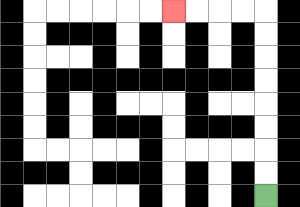{'start': '[11, 8]', 'end': '[7, 0]', 'path_directions': 'U,U,U,U,U,U,U,U,L,L,L,L', 'path_coordinates': '[[11, 8], [11, 7], [11, 6], [11, 5], [11, 4], [11, 3], [11, 2], [11, 1], [11, 0], [10, 0], [9, 0], [8, 0], [7, 0]]'}